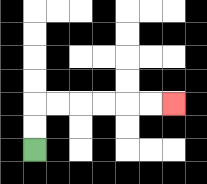{'start': '[1, 6]', 'end': '[7, 4]', 'path_directions': 'U,U,R,R,R,R,R,R', 'path_coordinates': '[[1, 6], [1, 5], [1, 4], [2, 4], [3, 4], [4, 4], [5, 4], [6, 4], [7, 4]]'}